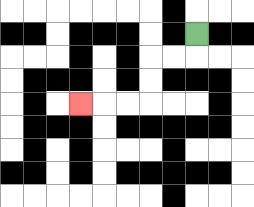{'start': '[8, 1]', 'end': '[3, 4]', 'path_directions': 'D,L,L,D,D,L,L,L', 'path_coordinates': '[[8, 1], [8, 2], [7, 2], [6, 2], [6, 3], [6, 4], [5, 4], [4, 4], [3, 4]]'}